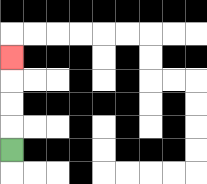{'start': '[0, 6]', 'end': '[0, 2]', 'path_directions': 'U,U,U,U', 'path_coordinates': '[[0, 6], [0, 5], [0, 4], [0, 3], [0, 2]]'}